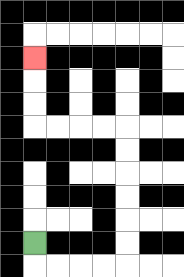{'start': '[1, 10]', 'end': '[1, 2]', 'path_directions': 'D,R,R,R,R,U,U,U,U,U,U,L,L,L,L,U,U,U', 'path_coordinates': '[[1, 10], [1, 11], [2, 11], [3, 11], [4, 11], [5, 11], [5, 10], [5, 9], [5, 8], [5, 7], [5, 6], [5, 5], [4, 5], [3, 5], [2, 5], [1, 5], [1, 4], [1, 3], [1, 2]]'}